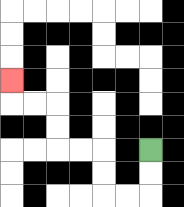{'start': '[6, 6]', 'end': '[0, 3]', 'path_directions': 'D,D,L,L,U,U,L,L,U,U,L,L,U', 'path_coordinates': '[[6, 6], [6, 7], [6, 8], [5, 8], [4, 8], [4, 7], [4, 6], [3, 6], [2, 6], [2, 5], [2, 4], [1, 4], [0, 4], [0, 3]]'}